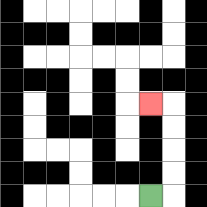{'start': '[6, 8]', 'end': '[6, 4]', 'path_directions': 'R,U,U,U,U,L', 'path_coordinates': '[[6, 8], [7, 8], [7, 7], [7, 6], [7, 5], [7, 4], [6, 4]]'}